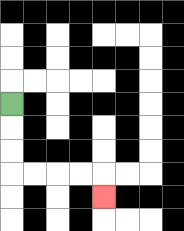{'start': '[0, 4]', 'end': '[4, 8]', 'path_directions': 'D,D,D,R,R,R,R,D', 'path_coordinates': '[[0, 4], [0, 5], [0, 6], [0, 7], [1, 7], [2, 7], [3, 7], [4, 7], [4, 8]]'}